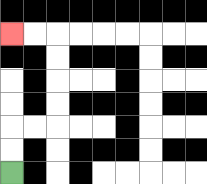{'start': '[0, 7]', 'end': '[0, 1]', 'path_directions': 'U,U,R,R,U,U,U,U,L,L', 'path_coordinates': '[[0, 7], [0, 6], [0, 5], [1, 5], [2, 5], [2, 4], [2, 3], [2, 2], [2, 1], [1, 1], [0, 1]]'}